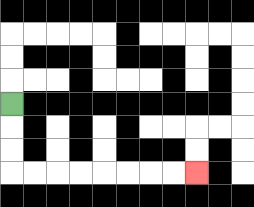{'start': '[0, 4]', 'end': '[8, 7]', 'path_directions': 'D,D,D,R,R,R,R,R,R,R,R', 'path_coordinates': '[[0, 4], [0, 5], [0, 6], [0, 7], [1, 7], [2, 7], [3, 7], [4, 7], [5, 7], [6, 7], [7, 7], [8, 7]]'}